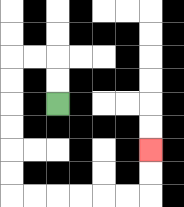{'start': '[2, 4]', 'end': '[6, 6]', 'path_directions': 'U,U,L,L,D,D,D,D,D,D,R,R,R,R,R,R,U,U', 'path_coordinates': '[[2, 4], [2, 3], [2, 2], [1, 2], [0, 2], [0, 3], [0, 4], [0, 5], [0, 6], [0, 7], [0, 8], [1, 8], [2, 8], [3, 8], [4, 8], [5, 8], [6, 8], [6, 7], [6, 6]]'}